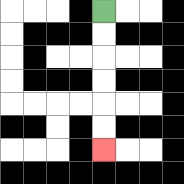{'start': '[4, 0]', 'end': '[4, 6]', 'path_directions': 'D,D,D,D,D,D', 'path_coordinates': '[[4, 0], [4, 1], [4, 2], [4, 3], [4, 4], [4, 5], [4, 6]]'}